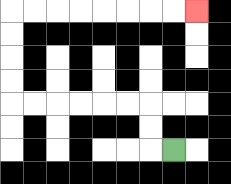{'start': '[7, 6]', 'end': '[8, 0]', 'path_directions': 'L,U,U,L,L,L,L,L,L,U,U,U,U,R,R,R,R,R,R,R,R', 'path_coordinates': '[[7, 6], [6, 6], [6, 5], [6, 4], [5, 4], [4, 4], [3, 4], [2, 4], [1, 4], [0, 4], [0, 3], [0, 2], [0, 1], [0, 0], [1, 0], [2, 0], [3, 0], [4, 0], [5, 0], [6, 0], [7, 0], [8, 0]]'}